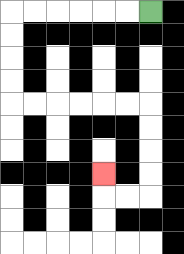{'start': '[6, 0]', 'end': '[4, 7]', 'path_directions': 'L,L,L,L,L,L,D,D,D,D,R,R,R,R,R,R,D,D,D,D,L,L,U', 'path_coordinates': '[[6, 0], [5, 0], [4, 0], [3, 0], [2, 0], [1, 0], [0, 0], [0, 1], [0, 2], [0, 3], [0, 4], [1, 4], [2, 4], [3, 4], [4, 4], [5, 4], [6, 4], [6, 5], [6, 6], [6, 7], [6, 8], [5, 8], [4, 8], [4, 7]]'}